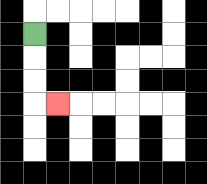{'start': '[1, 1]', 'end': '[2, 4]', 'path_directions': 'D,D,D,R', 'path_coordinates': '[[1, 1], [1, 2], [1, 3], [1, 4], [2, 4]]'}